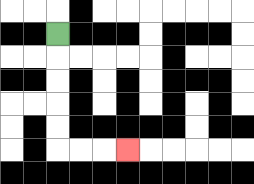{'start': '[2, 1]', 'end': '[5, 6]', 'path_directions': 'D,D,D,D,D,R,R,R', 'path_coordinates': '[[2, 1], [2, 2], [2, 3], [2, 4], [2, 5], [2, 6], [3, 6], [4, 6], [5, 6]]'}